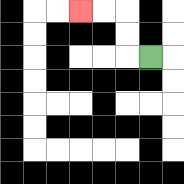{'start': '[6, 2]', 'end': '[3, 0]', 'path_directions': 'L,U,U,L,L', 'path_coordinates': '[[6, 2], [5, 2], [5, 1], [5, 0], [4, 0], [3, 0]]'}